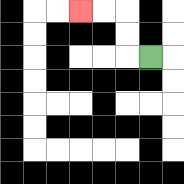{'start': '[6, 2]', 'end': '[3, 0]', 'path_directions': 'L,U,U,L,L', 'path_coordinates': '[[6, 2], [5, 2], [5, 1], [5, 0], [4, 0], [3, 0]]'}